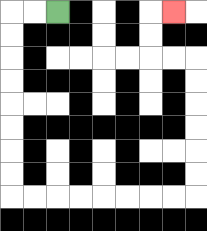{'start': '[2, 0]', 'end': '[7, 0]', 'path_directions': 'L,L,D,D,D,D,D,D,D,D,R,R,R,R,R,R,R,R,U,U,U,U,U,U,L,L,U,U,R', 'path_coordinates': '[[2, 0], [1, 0], [0, 0], [0, 1], [0, 2], [0, 3], [0, 4], [0, 5], [0, 6], [0, 7], [0, 8], [1, 8], [2, 8], [3, 8], [4, 8], [5, 8], [6, 8], [7, 8], [8, 8], [8, 7], [8, 6], [8, 5], [8, 4], [8, 3], [8, 2], [7, 2], [6, 2], [6, 1], [6, 0], [7, 0]]'}